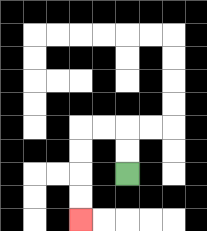{'start': '[5, 7]', 'end': '[3, 9]', 'path_directions': 'U,U,L,L,D,D,D,D', 'path_coordinates': '[[5, 7], [5, 6], [5, 5], [4, 5], [3, 5], [3, 6], [3, 7], [3, 8], [3, 9]]'}